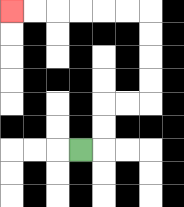{'start': '[3, 6]', 'end': '[0, 0]', 'path_directions': 'R,U,U,R,R,U,U,U,U,L,L,L,L,L,L', 'path_coordinates': '[[3, 6], [4, 6], [4, 5], [4, 4], [5, 4], [6, 4], [6, 3], [6, 2], [6, 1], [6, 0], [5, 0], [4, 0], [3, 0], [2, 0], [1, 0], [0, 0]]'}